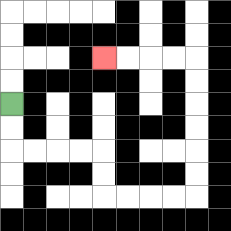{'start': '[0, 4]', 'end': '[4, 2]', 'path_directions': 'D,D,R,R,R,R,D,D,R,R,R,R,U,U,U,U,U,U,L,L,L,L', 'path_coordinates': '[[0, 4], [0, 5], [0, 6], [1, 6], [2, 6], [3, 6], [4, 6], [4, 7], [4, 8], [5, 8], [6, 8], [7, 8], [8, 8], [8, 7], [8, 6], [8, 5], [8, 4], [8, 3], [8, 2], [7, 2], [6, 2], [5, 2], [4, 2]]'}